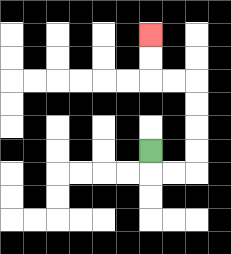{'start': '[6, 6]', 'end': '[6, 1]', 'path_directions': 'D,R,R,U,U,U,U,L,L,U,U', 'path_coordinates': '[[6, 6], [6, 7], [7, 7], [8, 7], [8, 6], [8, 5], [8, 4], [8, 3], [7, 3], [6, 3], [6, 2], [6, 1]]'}